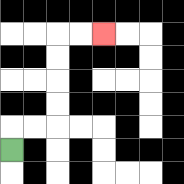{'start': '[0, 6]', 'end': '[4, 1]', 'path_directions': 'U,R,R,U,U,U,U,R,R', 'path_coordinates': '[[0, 6], [0, 5], [1, 5], [2, 5], [2, 4], [2, 3], [2, 2], [2, 1], [3, 1], [4, 1]]'}